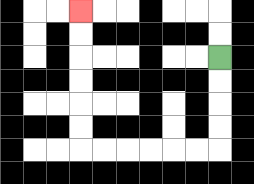{'start': '[9, 2]', 'end': '[3, 0]', 'path_directions': 'D,D,D,D,L,L,L,L,L,L,U,U,U,U,U,U', 'path_coordinates': '[[9, 2], [9, 3], [9, 4], [9, 5], [9, 6], [8, 6], [7, 6], [6, 6], [5, 6], [4, 6], [3, 6], [3, 5], [3, 4], [3, 3], [3, 2], [3, 1], [3, 0]]'}